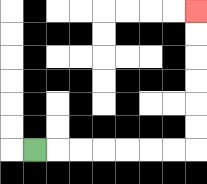{'start': '[1, 6]', 'end': '[8, 0]', 'path_directions': 'R,R,R,R,R,R,R,U,U,U,U,U,U', 'path_coordinates': '[[1, 6], [2, 6], [3, 6], [4, 6], [5, 6], [6, 6], [7, 6], [8, 6], [8, 5], [8, 4], [8, 3], [8, 2], [8, 1], [8, 0]]'}